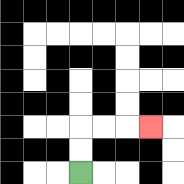{'start': '[3, 7]', 'end': '[6, 5]', 'path_directions': 'U,U,R,R,R', 'path_coordinates': '[[3, 7], [3, 6], [3, 5], [4, 5], [5, 5], [6, 5]]'}